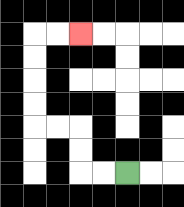{'start': '[5, 7]', 'end': '[3, 1]', 'path_directions': 'L,L,U,U,L,L,U,U,U,U,R,R', 'path_coordinates': '[[5, 7], [4, 7], [3, 7], [3, 6], [3, 5], [2, 5], [1, 5], [1, 4], [1, 3], [1, 2], [1, 1], [2, 1], [3, 1]]'}